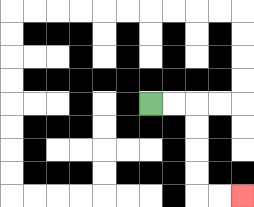{'start': '[6, 4]', 'end': '[10, 8]', 'path_directions': 'R,R,D,D,D,D,R,R', 'path_coordinates': '[[6, 4], [7, 4], [8, 4], [8, 5], [8, 6], [8, 7], [8, 8], [9, 8], [10, 8]]'}